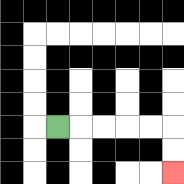{'start': '[2, 5]', 'end': '[7, 7]', 'path_directions': 'R,R,R,R,R,D,D', 'path_coordinates': '[[2, 5], [3, 5], [4, 5], [5, 5], [6, 5], [7, 5], [7, 6], [7, 7]]'}